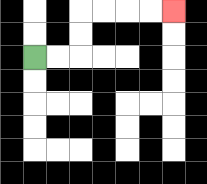{'start': '[1, 2]', 'end': '[7, 0]', 'path_directions': 'R,R,U,U,R,R,R,R', 'path_coordinates': '[[1, 2], [2, 2], [3, 2], [3, 1], [3, 0], [4, 0], [5, 0], [6, 0], [7, 0]]'}